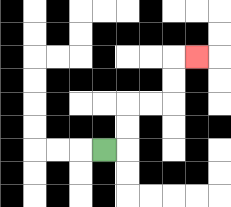{'start': '[4, 6]', 'end': '[8, 2]', 'path_directions': 'R,U,U,R,R,U,U,R', 'path_coordinates': '[[4, 6], [5, 6], [5, 5], [5, 4], [6, 4], [7, 4], [7, 3], [7, 2], [8, 2]]'}